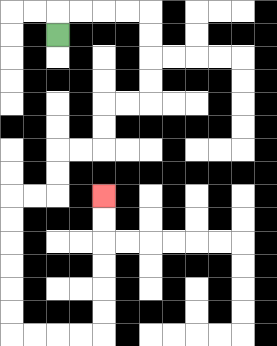{'start': '[2, 1]', 'end': '[4, 8]', 'path_directions': 'U,R,R,R,R,D,D,D,D,L,L,D,D,L,L,D,D,L,L,D,D,D,D,D,D,R,R,R,R,U,U,U,U,U,U', 'path_coordinates': '[[2, 1], [2, 0], [3, 0], [4, 0], [5, 0], [6, 0], [6, 1], [6, 2], [6, 3], [6, 4], [5, 4], [4, 4], [4, 5], [4, 6], [3, 6], [2, 6], [2, 7], [2, 8], [1, 8], [0, 8], [0, 9], [0, 10], [0, 11], [0, 12], [0, 13], [0, 14], [1, 14], [2, 14], [3, 14], [4, 14], [4, 13], [4, 12], [4, 11], [4, 10], [4, 9], [4, 8]]'}